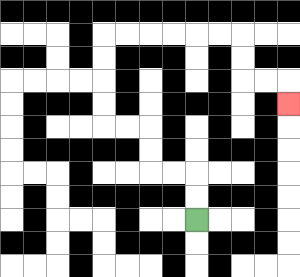{'start': '[8, 9]', 'end': '[12, 4]', 'path_directions': 'U,U,L,L,U,U,L,L,U,U,U,U,R,R,R,R,R,R,D,D,R,R,D', 'path_coordinates': '[[8, 9], [8, 8], [8, 7], [7, 7], [6, 7], [6, 6], [6, 5], [5, 5], [4, 5], [4, 4], [4, 3], [4, 2], [4, 1], [5, 1], [6, 1], [7, 1], [8, 1], [9, 1], [10, 1], [10, 2], [10, 3], [11, 3], [12, 3], [12, 4]]'}